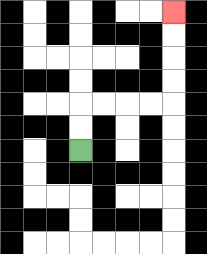{'start': '[3, 6]', 'end': '[7, 0]', 'path_directions': 'U,U,R,R,R,R,U,U,U,U', 'path_coordinates': '[[3, 6], [3, 5], [3, 4], [4, 4], [5, 4], [6, 4], [7, 4], [7, 3], [7, 2], [7, 1], [7, 0]]'}